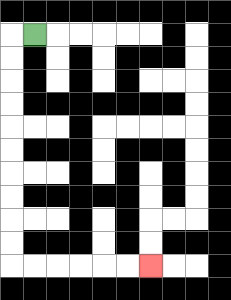{'start': '[1, 1]', 'end': '[6, 11]', 'path_directions': 'L,D,D,D,D,D,D,D,D,D,D,R,R,R,R,R,R', 'path_coordinates': '[[1, 1], [0, 1], [0, 2], [0, 3], [0, 4], [0, 5], [0, 6], [0, 7], [0, 8], [0, 9], [0, 10], [0, 11], [1, 11], [2, 11], [3, 11], [4, 11], [5, 11], [6, 11]]'}